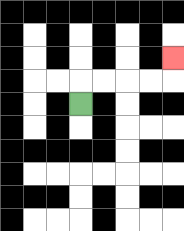{'start': '[3, 4]', 'end': '[7, 2]', 'path_directions': 'U,R,R,R,R,U', 'path_coordinates': '[[3, 4], [3, 3], [4, 3], [5, 3], [6, 3], [7, 3], [7, 2]]'}